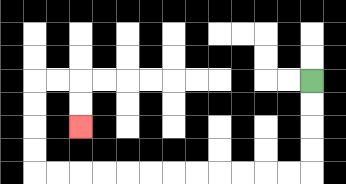{'start': '[13, 3]', 'end': '[3, 5]', 'path_directions': 'D,D,D,D,L,L,L,L,L,L,L,L,L,L,L,L,U,U,U,U,R,R,D,D', 'path_coordinates': '[[13, 3], [13, 4], [13, 5], [13, 6], [13, 7], [12, 7], [11, 7], [10, 7], [9, 7], [8, 7], [7, 7], [6, 7], [5, 7], [4, 7], [3, 7], [2, 7], [1, 7], [1, 6], [1, 5], [1, 4], [1, 3], [2, 3], [3, 3], [3, 4], [3, 5]]'}